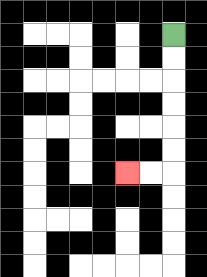{'start': '[7, 1]', 'end': '[5, 7]', 'path_directions': 'D,D,D,D,D,D,L,L', 'path_coordinates': '[[7, 1], [7, 2], [7, 3], [7, 4], [7, 5], [7, 6], [7, 7], [6, 7], [5, 7]]'}